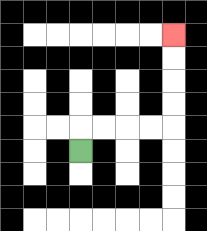{'start': '[3, 6]', 'end': '[7, 1]', 'path_directions': 'U,R,R,R,R,U,U,U,U', 'path_coordinates': '[[3, 6], [3, 5], [4, 5], [5, 5], [6, 5], [7, 5], [7, 4], [7, 3], [7, 2], [7, 1]]'}